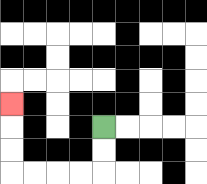{'start': '[4, 5]', 'end': '[0, 4]', 'path_directions': 'D,D,L,L,L,L,U,U,U', 'path_coordinates': '[[4, 5], [4, 6], [4, 7], [3, 7], [2, 7], [1, 7], [0, 7], [0, 6], [0, 5], [0, 4]]'}